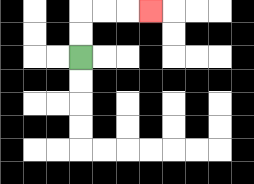{'start': '[3, 2]', 'end': '[6, 0]', 'path_directions': 'U,U,R,R,R', 'path_coordinates': '[[3, 2], [3, 1], [3, 0], [4, 0], [5, 0], [6, 0]]'}